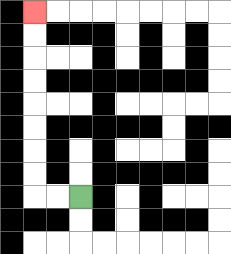{'start': '[3, 8]', 'end': '[1, 0]', 'path_directions': 'L,L,U,U,U,U,U,U,U,U', 'path_coordinates': '[[3, 8], [2, 8], [1, 8], [1, 7], [1, 6], [1, 5], [1, 4], [1, 3], [1, 2], [1, 1], [1, 0]]'}